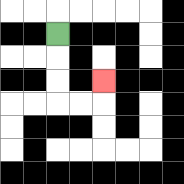{'start': '[2, 1]', 'end': '[4, 3]', 'path_directions': 'D,D,D,R,R,U', 'path_coordinates': '[[2, 1], [2, 2], [2, 3], [2, 4], [3, 4], [4, 4], [4, 3]]'}